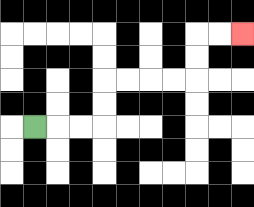{'start': '[1, 5]', 'end': '[10, 1]', 'path_directions': 'R,R,R,U,U,R,R,R,R,U,U,R,R', 'path_coordinates': '[[1, 5], [2, 5], [3, 5], [4, 5], [4, 4], [4, 3], [5, 3], [6, 3], [7, 3], [8, 3], [8, 2], [8, 1], [9, 1], [10, 1]]'}